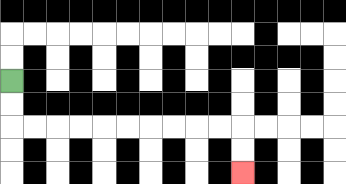{'start': '[0, 3]', 'end': '[10, 7]', 'path_directions': 'D,D,R,R,R,R,R,R,R,R,R,R,D,D', 'path_coordinates': '[[0, 3], [0, 4], [0, 5], [1, 5], [2, 5], [3, 5], [4, 5], [5, 5], [6, 5], [7, 5], [8, 5], [9, 5], [10, 5], [10, 6], [10, 7]]'}